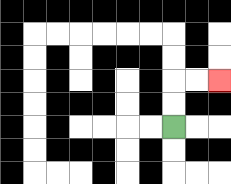{'start': '[7, 5]', 'end': '[9, 3]', 'path_directions': 'U,U,R,R', 'path_coordinates': '[[7, 5], [7, 4], [7, 3], [8, 3], [9, 3]]'}